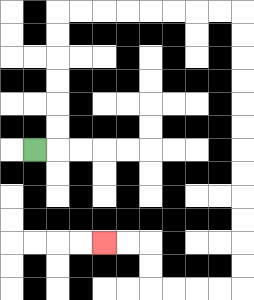{'start': '[1, 6]', 'end': '[4, 10]', 'path_directions': 'R,U,U,U,U,U,U,R,R,R,R,R,R,R,R,D,D,D,D,D,D,D,D,D,D,D,D,L,L,L,L,U,U,L,L', 'path_coordinates': '[[1, 6], [2, 6], [2, 5], [2, 4], [2, 3], [2, 2], [2, 1], [2, 0], [3, 0], [4, 0], [5, 0], [6, 0], [7, 0], [8, 0], [9, 0], [10, 0], [10, 1], [10, 2], [10, 3], [10, 4], [10, 5], [10, 6], [10, 7], [10, 8], [10, 9], [10, 10], [10, 11], [10, 12], [9, 12], [8, 12], [7, 12], [6, 12], [6, 11], [6, 10], [5, 10], [4, 10]]'}